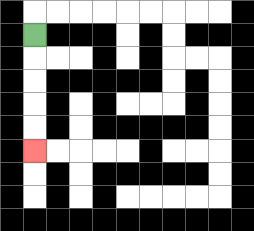{'start': '[1, 1]', 'end': '[1, 6]', 'path_directions': 'D,D,D,D,D', 'path_coordinates': '[[1, 1], [1, 2], [1, 3], [1, 4], [1, 5], [1, 6]]'}